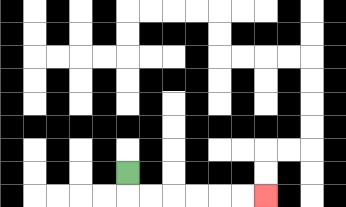{'start': '[5, 7]', 'end': '[11, 8]', 'path_directions': 'D,R,R,R,R,R,R', 'path_coordinates': '[[5, 7], [5, 8], [6, 8], [7, 8], [8, 8], [9, 8], [10, 8], [11, 8]]'}